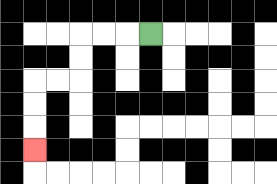{'start': '[6, 1]', 'end': '[1, 6]', 'path_directions': 'L,L,L,D,D,L,L,D,D,D', 'path_coordinates': '[[6, 1], [5, 1], [4, 1], [3, 1], [3, 2], [3, 3], [2, 3], [1, 3], [1, 4], [1, 5], [1, 6]]'}